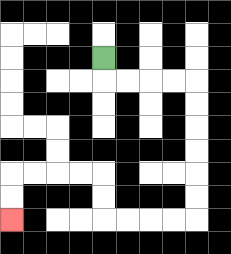{'start': '[4, 2]', 'end': '[0, 9]', 'path_directions': 'D,R,R,R,R,D,D,D,D,D,D,L,L,L,L,U,U,L,L,L,L,D,D', 'path_coordinates': '[[4, 2], [4, 3], [5, 3], [6, 3], [7, 3], [8, 3], [8, 4], [8, 5], [8, 6], [8, 7], [8, 8], [8, 9], [7, 9], [6, 9], [5, 9], [4, 9], [4, 8], [4, 7], [3, 7], [2, 7], [1, 7], [0, 7], [0, 8], [0, 9]]'}